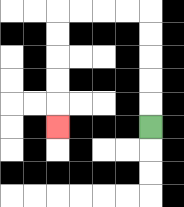{'start': '[6, 5]', 'end': '[2, 5]', 'path_directions': 'U,U,U,U,U,L,L,L,L,D,D,D,D,D', 'path_coordinates': '[[6, 5], [6, 4], [6, 3], [6, 2], [6, 1], [6, 0], [5, 0], [4, 0], [3, 0], [2, 0], [2, 1], [2, 2], [2, 3], [2, 4], [2, 5]]'}